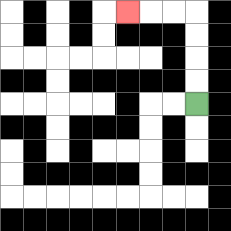{'start': '[8, 4]', 'end': '[5, 0]', 'path_directions': 'U,U,U,U,L,L,L', 'path_coordinates': '[[8, 4], [8, 3], [8, 2], [8, 1], [8, 0], [7, 0], [6, 0], [5, 0]]'}